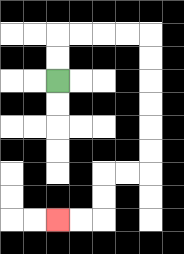{'start': '[2, 3]', 'end': '[2, 9]', 'path_directions': 'U,U,R,R,R,R,D,D,D,D,D,D,L,L,D,D,L,L', 'path_coordinates': '[[2, 3], [2, 2], [2, 1], [3, 1], [4, 1], [5, 1], [6, 1], [6, 2], [6, 3], [6, 4], [6, 5], [6, 6], [6, 7], [5, 7], [4, 7], [4, 8], [4, 9], [3, 9], [2, 9]]'}